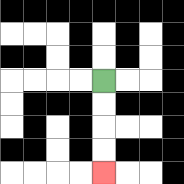{'start': '[4, 3]', 'end': '[4, 7]', 'path_directions': 'D,D,D,D', 'path_coordinates': '[[4, 3], [4, 4], [4, 5], [4, 6], [4, 7]]'}